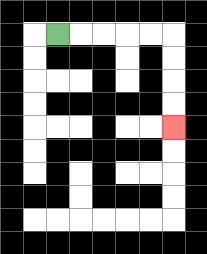{'start': '[2, 1]', 'end': '[7, 5]', 'path_directions': 'R,R,R,R,R,D,D,D,D', 'path_coordinates': '[[2, 1], [3, 1], [4, 1], [5, 1], [6, 1], [7, 1], [7, 2], [7, 3], [7, 4], [7, 5]]'}